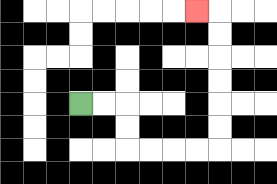{'start': '[3, 4]', 'end': '[8, 0]', 'path_directions': 'R,R,D,D,R,R,R,R,U,U,U,U,U,U,L', 'path_coordinates': '[[3, 4], [4, 4], [5, 4], [5, 5], [5, 6], [6, 6], [7, 6], [8, 6], [9, 6], [9, 5], [9, 4], [9, 3], [9, 2], [9, 1], [9, 0], [8, 0]]'}